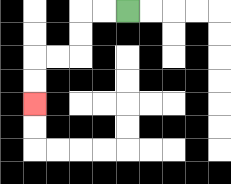{'start': '[5, 0]', 'end': '[1, 4]', 'path_directions': 'L,L,D,D,L,L,D,D', 'path_coordinates': '[[5, 0], [4, 0], [3, 0], [3, 1], [3, 2], [2, 2], [1, 2], [1, 3], [1, 4]]'}